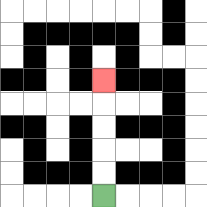{'start': '[4, 8]', 'end': '[4, 3]', 'path_directions': 'U,U,U,U,U', 'path_coordinates': '[[4, 8], [4, 7], [4, 6], [4, 5], [4, 4], [4, 3]]'}